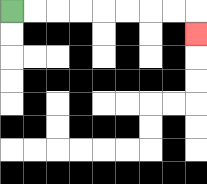{'start': '[0, 0]', 'end': '[8, 1]', 'path_directions': 'R,R,R,R,R,R,R,R,D', 'path_coordinates': '[[0, 0], [1, 0], [2, 0], [3, 0], [4, 0], [5, 0], [6, 0], [7, 0], [8, 0], [8, 1]]'}